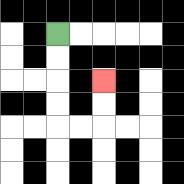{'start': '[2, 1]', 'end': '[4, 3]', 'path_directions': 'D,D,D,D,R,R,U,U', 'path_coordinates': '[[2, 1], [2, 2], [2, 3], [2, 4], [2, 5], [3, 5], [4, 5], [4, 4], [4, 3]]'}